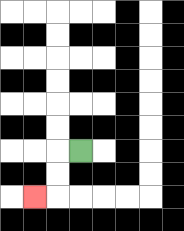{'start': '[3, 6]', 'end': '[1, 8]', 'path_directions': 'L,D,D,L', 'path_coordinates': '[[3, 6], [2, 6], [2, 7], [2, 8], [1, 8]]'}